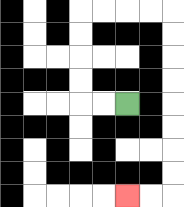{'start': '[5, 4]', 'end': '[5, 8]', 'path_directions': 'L,L,U,U,U,U,R,R,R,R,D,D,D,D,D,D,D,D,L,L', 'path_coordinates': '[[5, 4], [4, 4], [3, 4], [3, 3], [3, 2], [3, 1], [3, 0], [4, 0], [5, 0], [6, 0], [7, 0], [7, 1], [7, 2], [7, 3], [7, 4], [7, 5], [7, 6], [7, 7], [7, 8], [6, 8], [5, 8]]'}